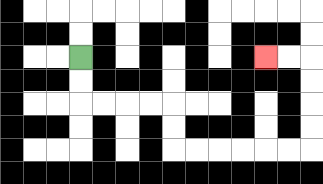{'start': '[3, 2]', 'end': '[11, 2]', 'path_directions': 'D,D,R,R,R,R,D,D,R,R,R,R,R,R,U,U,U,U,L,L', 'path_coordinates': '[[3, 2], [3, 3], [3, 4], [4, 4], [5, 4], [6, 4], [7, 4], [7, 5], [7, 6], [8, 6], [9, 6], [10, 6], [11, 6], [12, 6], [13, 6], [13, 5], [13, 4], [13, 3], [13, 2], [12, 2], [11, 2]]'}